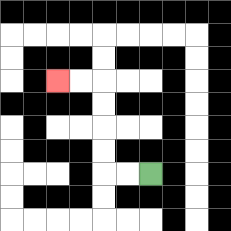{'start': '[6, 7]', 'end': '[2, 3]', 'path_directions': 'L,L,U,U,U,U,L,L', 'path_coordinates': '[[6, 7], [5, 7], [4, 7], [4, 6], [4, 5], [4, 4], [4, 3], [3, 3], [2, 3]]'}